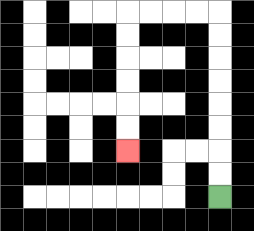{'start': '[9, 8]', 'end': '[5, 6]', 'path_directions': 'U,U,U,U,U,U,U,U,L,L,L,L,D,D,D,D,D,D', 'path_coordinates': '[[9, 8], [9, 7], [9, 6], [9, 5], [9, 4], [9, 3], [9, 2], [9, 1], [9, 0], [8, 0], [7, 0], [6, 0], [5, 0], [5, 1], [5, 2], [5, 3], [5, 4], [5, 5], [5, 6]]'}